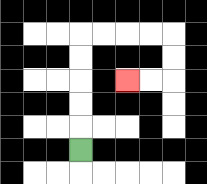{'start': '[3, 6]', 'end': '[5, 3]', 'path_directions': 'U,U,U,U,U,R,R,R,R,D,D,L,L', 'path_coordinates': '[[3, 6], [3, 5], [3, 4], [3, 3], [3, 2], [3, 1], [4, 1], [5, 1], [6, 1], [7, 1], [7, 2], [7, 3], [6, 3], [5, 3]]'}